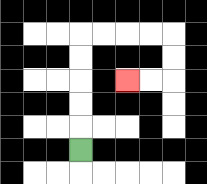{'start': '[3, 6]', 'end': '[5, 3]', 'path_directions': 'U,U,U,U,U,R,R,R,R,D,D,L,L', 'path_coordinates': '[[3, 6], [3, 5], [3, 4], [3, 3], [3, 2], [3, 1], [4, 1], [5, 1], [6, 1], [7, 1], [7, 2], [7, 3], [6, 3], [5, 3]]'}